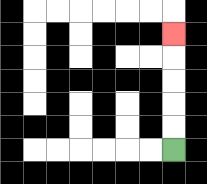{'start': '[7, 6]', 'end': '[7, 1]', 'path_directions': 'U,U,U,U,U', 'path_coordinates': '[[7, 6], [7, 5], [7, 4], [7, 3], [7, 2], [7, 1]]'}